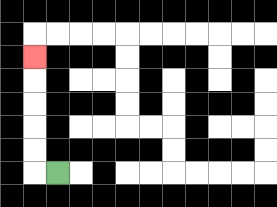{'start': '[2, 7]', 'end': '[1, 2]', 'path_directions': 'L,U,U,U,U,U', 'path_coordinates': '[[2, 7], [1, 7], [1, 6], [1, 5], [1, 4], [1, 3], [1, 2]]'}